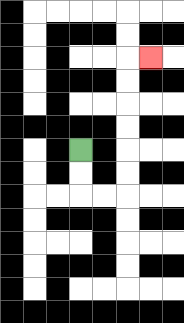{'start': '[3, 6]', 'end': '[6, 2]', 'path_directions': 'D,D,R,R,U,U,U,U,U,U,R', 'path_coordinates': '[[3, 6], [3, 7], [3, 8], [4, 8], [5, 8], [5, 7], [5, 6], [5, 5], [5, 4], [5, 3], [5, 2], [6, 2]]'}